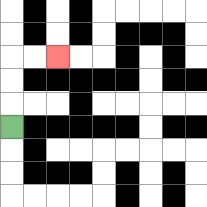{'start': '[0, 5]', 'end': '[2, 2]', 'path_directions': 'U,U,U,R,R', 'path_coordinates': '[[0, 5], [0, 4], [0, 3], [0, 2], [1, 2], [2, 2]]'}